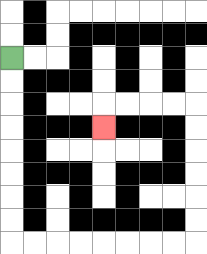{'start': '[0, 2]', 'end': '[4, 5]', 'path_directions': 'D,D,D,D,D,D,D,D,R,R,R,R,R,R,R,R,U,U,U,U,U,U,L,L,L,L,D', 'path_coordinates': '[[0, 2], [0, 3], [0, 4], [0, 5], [0, 6], [0, 7], [0, 8], [0, 9], [0, 10], [1, 10], [2, 10], [3, 10], [4, 10], [5, 10], [6, 10], [7, 10], [8, 10], [8, 9], [8, 8], [8, 7], [8, 6], [8, 5], [8, 4], [7, 4], [6, 4], [5, 4], [4, 4], [4, 5]]'}